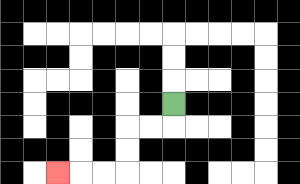{'start': '[7, 4]', 'end': '[2, 7]', 'path_directions': 'D,L,L,D,D,L,L,L', 'path_coordinates': '[[7, 4], [7, 5], [6, 5], [5, 5], [5, 6], [5, 7], [4, 7], [3, 7], [2, 7]]'}